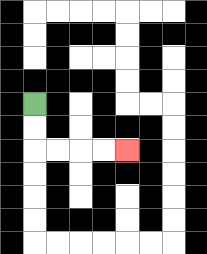{'start': '[1, 4]', 'end': '[5, 6]', 'path_directions': 'D,D,R,R,R,R', 'path_coordinates': '[[1, 4], [1, 5], [1, 6], [2, 6], [3, 6], [4, 6], [5, 6]]'}